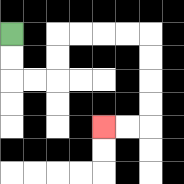{'start': '[0, 1]', 'end': '[4, 5]', 'path_directions': 'D,D,R,R,U,U,R,R,R,R,D,D,D,D,L,L', 'path_coordinates': '[[0, 1], [0, 2], [0, 3], [1, 3], [2, 3], [2, 2], [2, 1], [3, 1], [4, 1], [5, 1], [6, 1], [6, 2], [6, 3], [6, 4], [6, 5], [5, 5], [4, 5]]'}